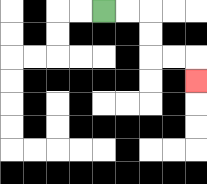{'start': '[4, 0]', 'end': '[8, 3]', 'path_directions': 'R,R,D,D,R,R,D', 'path_coordinates': '[[4, 0], [5, 0], [6, 0], [6, 1], [6, 2], [7, 2], [8, 2], [8, 3]]'}